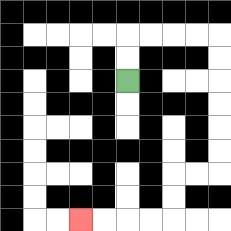{'start': '[5, 3]', 'end': '[3, 9]', 'path_directions': 'U,U,R,R,R,R,D,D,D,D,D,D,L,L,D,D,L,L,L,L', 'path_coordinates': '[[5, 3], [5, 2], [5, 1], [6, 1], [7, 1], [8, 1], [9, 1], [9, 2], [9, 3], [9, 4], [9, 5], [9, 6], [9, 7], [8, 7], [7, 7], [7, 8], [7, 9], [6, 9], [5, 9], [4, 9], [3, 9]]'}